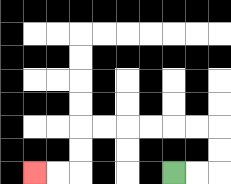{'start': '[7, 7]', 'end': '[1, 7]', 'path_directions': 'R,R,U,U,L,L,L,L,L,L,D,D,L,L', 'path_coordinates': '[[7, 7], [8, 7], [9, 7], [9, 6], [9, 5], [8, 5], [7, 5], [6, 5], [5, 5], [4, 5], [3, 5], [3, 6], [3, 7], [2, 7], [1, 7]]'}